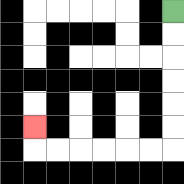{'start': '[7, 0]', 'end': '[1, 5]', 'path_directions': 'D,D,D,D,D,D,L,L,L,L,L,L,U', 'path_coordinates': '[[7, 0], [7, 1], [7, 2], [7, 3], [7, 4], [7, 5], [7, 6], [6, 6], [5, 6], [4, 6], [3, 6], [2, 6], [1, 6], [1, 5]]'}